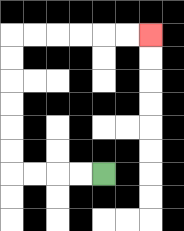{'start': '[4, 7]', 'end': '[6, 1]', 'path_directions': 'L,L,L,L,U,U,U,U,U,U,R,R,R,R,R,R', 'path_coordinates': '[[4, 7], [3, 7], [2, 7], [1, 7], [0, 7], [0, 6], [0, 5], [0, 4], [0, 3], [0, 2], [0, 1], [1, 1], [2, 1], [3, 1], [4, 1], [5, 1], [6, 1]]'}